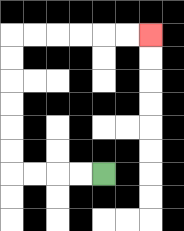{'start': '[4, 7]', 'end': '[6, 1]', 'path_directions': 'L,L,L,L,U,U,U,U,U,U,R,R,R,R,R,R', 'path_coordinates': '[[4, 7], [3, 7], [2, 7], [1, 7], [0, 7], [0, 6], [0, 5], [0, 4], [0, 3], [0, 2], [0, 1], [1, 1], [2, 1], [3, 1], [4, 1], [5, 1], [6, 1]]'}